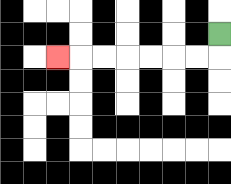{'start': '[9, 1]', 'end': '[2, 2]', 'path_directions': 'D,L,L,L,L,L,L,L', 'path_coordinates': '[[9, 1], [9, 2], [8, 2], [7, 2], [6, 2], [5, 2], [4, 2], [3, 2], [2, 2]]'}